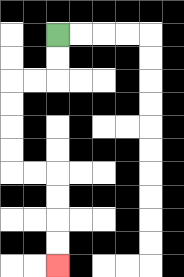{'start': '[2, 1]', 'end': '[2, 11]', 'path_directions': 'D,D,L,L,D,D,D,D,R,R,D,D,D,D', 'path_coordinates': '[[2, 1], [2, 2], [2, 3], [1, 3], [0, 3], [0, 4], [0, 5], [0, 6], [0, 7], [1, 7], [2, 7], [2, 8], [2, 9], [2, 10], [2, 11]]'}